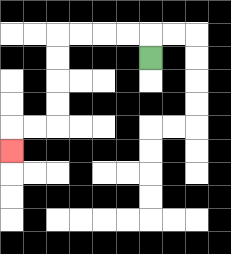{'start': '[6, 2]', 'end': '[0, 6]', 'path_directions': 'U,L,L,L,L,D,D,D,D,L,L,D', 'path_coordinates': '[[6, 2], [6, 1], [5, 1], [4, 1], [3, 1], [2, 1], [2, 2], [2, 3], [2, 4], [2, 5], [1, 5], [0, 5], [0, 6]]'}